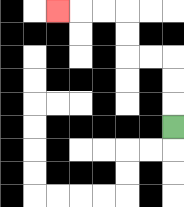{'start': '[7, 5]', 'end': '[2, 0]', 'path_directions': 'U,U,U,L,L,U,U,L,L,L', 'path_coordinates': '[[7, 5], [7, 4], [7, 3], [7, 2], [6, 2], [5, 2], [5, 1], [5, 0], [4, 0], [3, 0], [2, 0]]'}